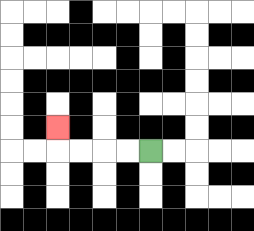{'start': '[6, 6]', 'end': '[2, 5]', 'path_directions': 'L,L,L,L,U', 'path_coordinates': '[[6, 6], [5, 6], [4, 6], [3, 6], [2, 6], [2, 5]]'}